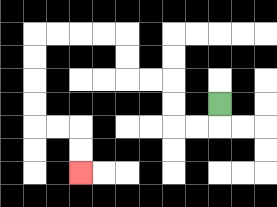{'start': '[9, 4]', 'end': '[3, 7]', 'path_directions': 'D,L,L,U,U,L,L,U,U,L,L,L,L,D,D,D,D,R,R,D,D', 'path_coordinates': '[[9, 4], [9, 5], [8, 5], [7, 5], [7, 4], [7, 3], [6, 3], [5, 3], [5, 2], [5, 1], [4, 1], [3, 1], [2, 1], [1, 1], [1, 2], [1, 3], [1, 4], [1, 5], [2, 5], [3, 5], [3, 6], [3, 7]]'}